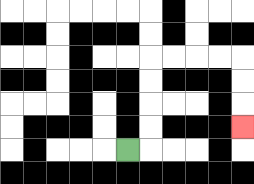{'start': '[5, 6]', 'end': '[10, 5]', 'path_directions': 'R,U,U,U,U,R,R,R,R,D,D,D', 'path_coordinates': '[[5, 6], [6, 6], [6, 5], [6, 4], [6, 3], [6, 2], [7, 2], [8, 2], [9, 2], [10, 2], [10, 3], [10, 4], [10, 5]]'}